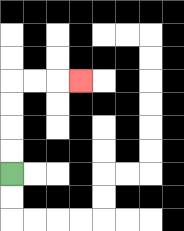{'start': '[0, 7]', 'end': '[3, 3]', 'path_directions': 'U,U,U,U,R,R,R', 'path_coordinates': '[[0, 7], [0, 6], [0, 5], [0, 4], [0, 3], [1, 3], [2, 3], [3, 3]]'}